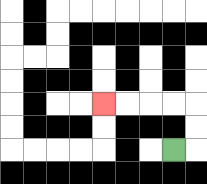{'start': '[7, 6]', 'end': '[4, 4]', 'path_directions': 'R,U,U,L,L,L,L', 'path_coordinates': '[[7, 6], [8, 6], [8, 5], [8, 4], [7, 4], [6, 4], [5, 4], [4, 4]]'}